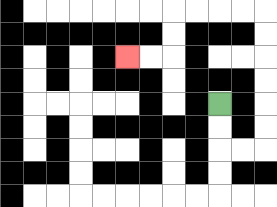{'start': '[9, 4]', 'end': '[5, 2]', 'path_directions': 'D,D,R,R,U,U,U,U,U,U,L,L,L,L,D,D,L,L', 'path_coordinates': '[[9, 4], [9, 5], [9, 6], [10, 6], [11, 6], [11, 5], [11, 4], [11, 3], [11, 2], [11, 1], [11, 0], [10, 0], [9, 0], [8, 0], [7, 0], [7, 1], [7, 2], [6, 2], [5, 2]]'}